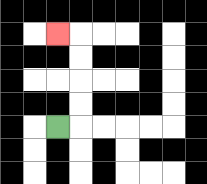{'start': '[2, 5]', 'end': '[2, 1]', 'path_directions': 'R,U,U,U,U,L', 'path_coordinates': '[[2, 5], [3, 5], [3, 4], [3, 3], [3, 2], [3, 1], [2, 1]]'}